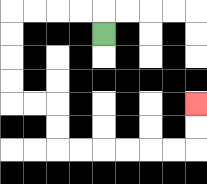{'start': '[4, 1]', 'end': '[8, 4]', 'path_directions': 'U,L,L,L,L,D,D,D,D,R,R,D,D,R,R,R,R,R,R,U,U', 'path_coordinates': '[[4, 1], [4, 0], [3, 0], [2, 0], [1, 0], [0, 0], [0, 1], [0, 2], [0, 3], [0, 4], [1, 4], [2, 4], [2, 5], [2, 6], [3, 6], [4, 6], [5, 6], [6, 6], [7, 6], [8, 6], [8, 5], [8, 4]]'}